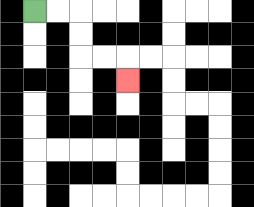{'start': '[1, 0]', 'end': '[5, 3]', 'path_directions': 'R,R,D,D,R,R,D', 'path_coordinates': '[[1, 0], [2, 0], [3, 0], [3, 1], [3, 2], [4, 2], [5, 2], [5, 3]]'}